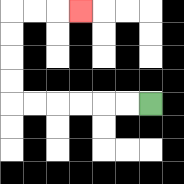{'start': '[6, 4]', 'end': '[3, 0]', 'path_directions': 'L,L,L,L,L,L,U,U,U,U,R,R,R', 'path_coordinates': '[[6, 4], [5, 4], [4, 4], [3, 4], [2, 4], [1, 4], [0, 4], [0, 3], [0, 2], [0, 1], [0, 0], [1, 0], [2, 0], [3, 0]]'}